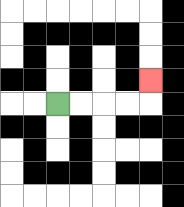{'start': '[2, 4]', 'end': '[6, 3]', 'path_directions': 'R,R,R,R,U', 'path_coordinates': '[[2, 4], [3, 4], [4, 4], [5, 4], [6, 4], [6, 3]]'}